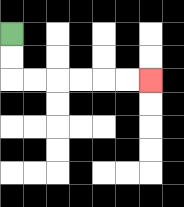{'start': '[0, 1]', 'end': '[6, 3]', 'path_directions': 'D,D,R,R,R,R,R,R', 'path_coordinates': '[[0, 1], [0, 2], [0, 3], [1, 3], [2, 3], [3, 3], [4, 3], [5, 3], [6, 3]]'}